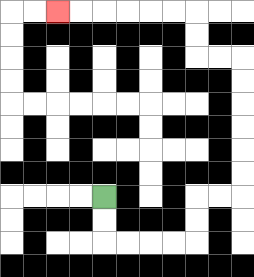{'start': '[4, 8]', 'end': '[2, 0]', 'path_directions': 'D,D,R,R,R,R,U,U,R,R,U,U,U,U,U,U,L,L,U,U,L,L,L,L,L,L', 'path_coordinates': '[[4, 8], [4, 9], [4, 10], [5, 10], [6, 10], [7, 10], [8, 10], [8, 9], [8, 8], [9, 8], [10, 8], [10, 7], [10, 6], [10, 5], [10, 4], [10, 3], [10, 2], [9, 2], [8, 2], [8, 1], [8, 0], [7, 0], [6, 0], [5, 0], [4, 0], [3, 0], [2, 0]]'}